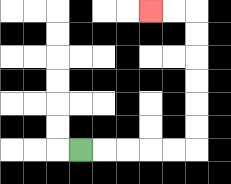{'start': '[3, 6]', 'end': '[6, 0]', 'path_directions': 'R,R,R,R,R,U,U,U,U,U,U,L,L', 'path_coordinates': '[[3, 6], [4, 6], [5, 6], [6, 6], [7, 6], [8, 6], [8, 5], [8, 4], [8, 3], [8, 2], [8, 1], [8, 0], [7, 0], [6, 0]]'}